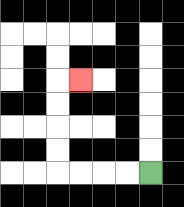{'start': '[6, 7]', 'end': '[3, 3]', 'path_directions': 'L,L,L,L,U,U,U,U,R', 'path_coordinates': '[[6, 7], [5, 7], [4, 7], [3, 7], [2, 7], [2, 6], [2, 5], [2, 4], [2, 3], [3, 3]]'}